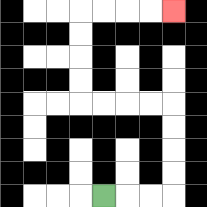{'start': '[4, 8]', 'end': '[7, 0]', 'path_directions': 'R,R,R,U,U,U,U,L,L,L,L,U,U,U,U,R,R,R,R', 'path_coordinates': '[[4, 8], [5, 8], [6, 8], [7, 8], [7, 7], [7, 6], [7, 5], [7, 4], [6, 4], [5, 4], [4, 4], [3, 4], [3, 3], [3, 2], [3, 1], [3, 0], [4, 0], [5, 0], [6, 0], [7, 0]]'}